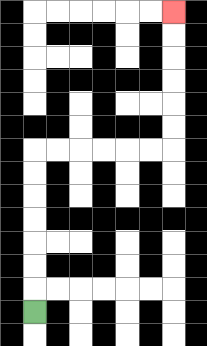{'start': '[1, 13]', 'end': '[7, 0]', 'path_directions': 'U,U,U,U,U,U,U,R,R,R,R,R,R,U,U,U,U,U,U', 'path_coordinates': '[[1, 13], [1, 12], [1, 11], [1, 10], [1, 9], [1, 8], [1, 7], [1, 6], [2, 6], [3, 6], [4, 6], [5, 6], [6, 6], [7, 6], [7, 5], [7, 4], [7, 3], [7, 2], [7, 1], [7, 0]]'}